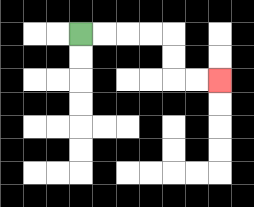{'start': '[3, 1]', 'end': '[9, 3]', 'path_directions': 'R,R,R,R,D,D,R,R', 'path_coordinates': '[[3, 1], [4, 1], [5, 1], [6, 1], [7, 1], [7, 2], [7, 3], [8, 3], [9, 3]]'}